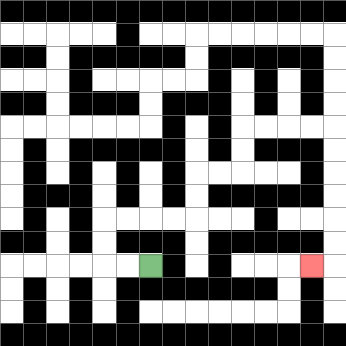{'start': '[6, 11]', 'end': '[13, 11]', 'path_directions': 'L,L,U,U,R,R,R,R,U,U,R,R,U,U,R,R,R,R,D,D,D,D,D,D,L', 'path_coordinates': '[[6, 11], [5, 11], [4, 11], [4, 10], [4, 9], [5, 9], [6, 9], [7, 9], [8, 9], [8, 8], [8, 7], [9, 7], [10, 7], [10, 6], [10, 5], [11, 5], [12, 5], [13, 5], [14, 5], [14, 6], [14, 7], [14, 8], [14, 9], [14, 10], [14, 11], [13, 11]]'}